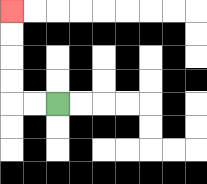{'start': '[2, 4]', 'end': '[0, 0]', 'path_directions': 'L,L,U,U,U,U', 'path_coordinates': '[[2, 4], [1, 4], [0, 4], [0, 3], [0, 2], [0, 1], [0, 0]]'}